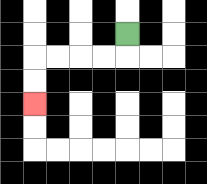{'start': '[5, 1]', 'end': '[1, 4]', 'path_directions': 'D,L,L,L,L,D,D', 'path_coordinates': '[[5, 1], [5, 2], [4, 2], [3, 2], [2, 2], [1, 2], [1, 3], [1, 4]]'}